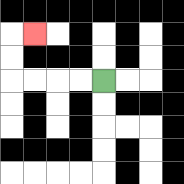{'start': '[4, 3]', 'end': '[1, 1]', 'path_directions': 'L,L,L,L,U,U,R', 'path_coordinates': '[[4, 3], [3, 3], [2, 3], [1, 3], [0, 3], [0, 2], [0, 1], [1, 1]]'}